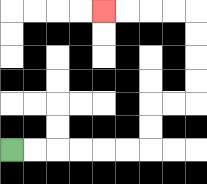{'start': '[0, 6]', 'end': '[4, 0]', 'path_directions': 'R,R,R,R,R,R,U,U,R,R,U,U,U,U,L,L,L,L', 'path_coordinates': '[[0, 6], [1, 6], [2, 6], [3, 6], [4, 6], [5, 6], [6, 6], [6, 5], [6, 4], [7, 4], [8, 4], [8, 3], [8, 2], [8, 1], [8, 0], [7, 0], [6, 0], [5, 0], [4, 0]]'}